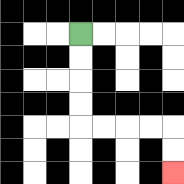{'start': '[3, 1]', 'end': '[7, 7]', 'path_directions': 'D,D,D,D,R,R,R,R,D,D', 'path_coordinates': '[[3, 1], [3, 2], [3, 3], [3, 4], [3, 5], [4, 5], [5, 5], [6, 5], [7, 5], [7, 6], [7, 7]]'}